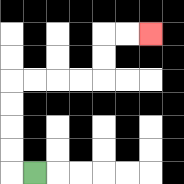{'start': '[1, 7]', 'end': '[6, 1]', 'path_directions': 'L,U,U,U,U,R,R,R,R,U,U,R,R', 'path_coordinates': '[[1, 7], [0, 7], [0, 6], [0, 5], [0, 4], [0, 3], [1, 3], [2, 3], [3, 3], [4, 3], [4, 2], [4, 1], [5, 1], [6, 1]]'}